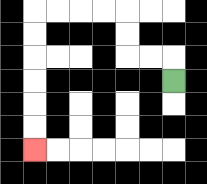{'start': '[7, 3]', 'end': '[1, 6]', 'path_directions': 'U,L,L,U,U,L,L,L,L,D,D,D,D,D,D', 'path_coordinates': '[[7, 3], [7, 2], [6, 2], [5, 2], [5, 1], [5, 0], [4, 0], [3, 0], [2, 0], [1, 0], [1, 1], [1, 2], [1, 3], [1, 4], [1, 5], [1, 6]]'}